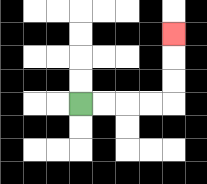{'start': '[3, 4]', 'end': '[7, 1]', 'path_directions': 'R,R,R,R,U,U,U', 'path_coordinates': '[[3, 4], [4, 4], [5, 4], [6, 4], [7, 4], [7, 3], [7, 2], [7, 1]]'}